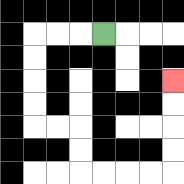{'start': '[4, 1]', 'end': '[7, 3]', 'path_directions': 'L,L,L,D,D,D,D,R,R,D,D,R,R,R,R,U,U,U,U', 'path_coordinates': '[[4, 1], [3, 1], [2, 1], [1, 1], [1, 2], [1, 3], [1, 4], [1, 5], [2, 5], [3, 5], [3, 6], [3, 7], [4, 7], [5, 7], [6, 7], [7, 7], [7, 6], [7, 5], [7, 4], [7, 3]]'}